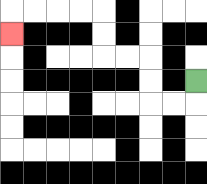{'start': '[8, 3]', 'end': '[0, 1]', 'path_directions': 'D,L,L,U,U,L,L,U,U,L,L,L,L,D', 'path_coordinates': '[[8, 3], [8, 4], [7, 4], [6, 4], [6, 3], [6, 2], [5, 2], [4, 2], [4, 1], [4, 0], [3, 0], [2, 0], [1, 0], [0, 0], [0, 1]]'}